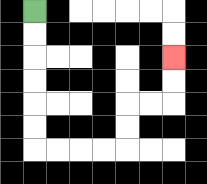{'start': '[1, 0]', 'end': '[7, 2]', 'path_directions': 'D,D,D,D,D,D,R,R,R,R,U,U,R,R,U,U', 'path_coordinates': '[[1, 0], [1, 1], [1, 2], [1, 3], [1, 4], [1, 5], [1, 6], [2, 6], [3, 6], [4, 6], [5, 6], [5, 5], [5, 4], [6, 4], [7, 4], [7, 3], [7, 2]]'}